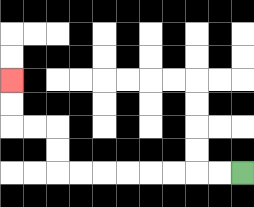{'start': '[10, 7]', 'end': '[0, 3]', 'path_directions': 'L,L,L,L,L,L,L,L,U,U,L,L,U,U', 'path_coordinates': '[[10, 7], [9, 7], [8, 7], [7, 7], [6, 7], [5, 7], [4, 7], [3, 7], [2, 7], [2, 6], [2, 5], [1, 5], [0, 5], [0, 4], [0, 3]]'}